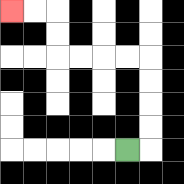{'start': '[5, 6]', 'end': '[0, 0]', 'path_directions': 'R,U,U,U,U,L,L,L,L,U,U,L,L', 'path_coordinates': '[[5, 6], [6, 6], [6, 5], [6, 4], [6, 3], [6, 2], [5, 2], [4, 2], [3, 2], [2, 2], [2, 1], [2, 0], [1, 0], [0, 0]]'}